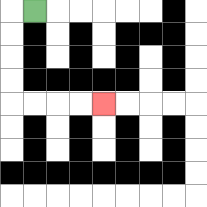{'start': '[1, 0]', 'end': '[4, 4]', 'path_directions': 'L,D,D,D,D,R,R,R,R', 'path_coordinates': '[[1, 0], [0, 0], [0, 1], [0, 2], [0, 3], [0, 4], [1, 4], [2, 4], [3, 4], [4, 4]]'}